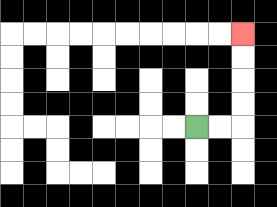{'start': '[8, 5]', 'end': '[10, 1]', 'path_directions': 'R,R,U,U,U,U', 'path_coordinates': '[[8, 5], [9, 5], [10, 5], [10, 4], [10, 3], [10, 2], [10, 1]]'}